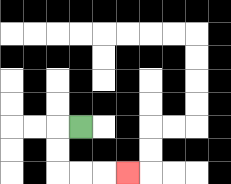{'start': '[3, 5]', 'end': '[5, 7]', 'path_directions': 'L,D,D,R,R,R', 'path_coordinates': '[[3, 5], [2, 5], [2, 6], [2, 7], [3, 7], [4, 7], [5, 7]]'}